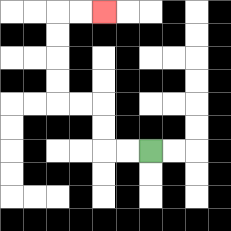{'start': '[6, 6]', 'end': '[4, 0]', 'path_directions': 'L,L,U,U,L,L,U,U,U,U,R,R', 'path_coordinates': '[[6, 6], [5, 6], [4, 6], [4, 5], [4, 4], [3, 4], [2, 4], [2, 3], [2, 2], [2, 1], [2, 0], [3, 0], [4, 0]]'}